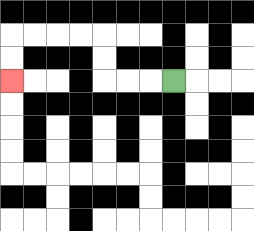{'start': '[7, 3]', 'end': '[0, 3]', 'path_directions': 'L,L,L,U,U,L,L,L,L,D,D', 'path_coordinates': '[[7, 3], [6, 3], [5, 3], [4, 3], [4, 2], [4, 1], [3, 1], [2, 1], [1, 1], [0, 1], [0, 2], [0, 3]]'}